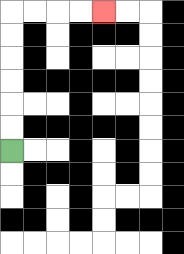{'start': '[0, 6]', 'end': '[4, 0]', 'path_directions': 'U,U,U,U,U,U,R,R,R,R', 'path_coordinates': '[[0, 6], [0, 5], [0, 4], [0, 3], [0, 2], [0, 1], [0, 0], [1, 0], [2, 0], [3, 0], [4, 0]]'}